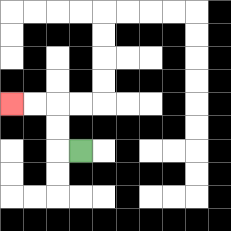{'start': '[3, 6]', 'end': '[0, 4]', 'path_directions': 'L,U,U,L,L', 'path_coordinates': '[[3, 6], [2, 6], [2, 5], [2, 4], [1, 4], [0, 4]]'}